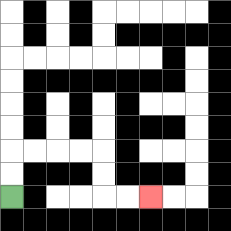{'start': '[0, 8]', 'end': '[6, 8]', 'path_directions': 'U,U,R,R,R,R,D,D,R,R', 'path_coordinates': '[[0, 8], [0, 7], [0, 6], [1, 6], [2, 6], [3, 6], [4, 6], [4, 7], [4, 8], [5, 8], [6, 8]]'}